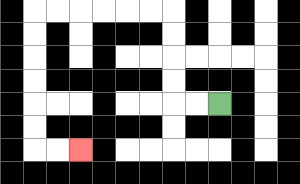{'start': '[9, 4]', 'end': '[3, 6]', 'path_directions': 'L,L,U,U,U,U,L,L,L,L,L,L,D,D,D,D,D,D,R,R', 'path_coordinates': '[[9, 4], [8, 4], [7, 4], [7, 3], [7, 2], [7, 1], [7, 0], [6, 0], [5, 0], [4, 0], [3, 0], [2, 0], [1, 0], [1, 1], [1, 2], [1, 3], [1, 4], [1, 5], [1, 6], [2, 6], [3, 6]]'}